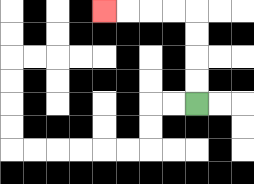{'start': '[8, 4]', 'end': '[4, 0]', 'path_directions': 'U,U,U,U,L,L,L,L', 'path_coordinates': '[[8, 4], [8, 3], [8, 2], [8, 1], [8, 0], [7, 0], [6, 0], [5, 0], [4, 0]]'}